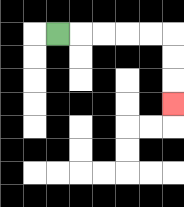{'start': '[2, 1]', 'end': '[7, 4]', 'path_directions': 'R,R,R,R,R,D,D,D', 'path_coordinates': '[[2, 1], [3, 1], [4, 1], [5, 1], [6, 1], [7, 1], [7, 2], [7, 3], [7, 4]]'}